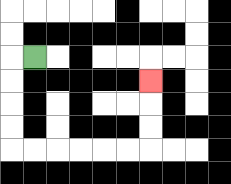{'start': '[1, 2]', 'end': '[6, 3]', 'path_directions': 'L,D,D,D,D,R,R,R,R,R,R,U,U,U', 'path_coordinates': '[[1, 2], [0, 2], [0, 3], [0, 4], [0, 5], [0, 6], [1, 6], [2, 6], [3, 6], [4, 6], [5, 6], [6, 6], [6, 5], [6, 4], [6, 3]]'}